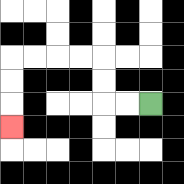{'start': '[6, 4]', 'end': '[0, 5]', 'path_directions': 'L,L,U,U,L,L,L,L,D,D,D', 'path_coordinates': '[[6, 4], [5, 4], [4, 4], [4, 3], [4, 2], [3, 2], [2, 2], [1, 2], [0, 2], [0, 3], [0, 4], [0, 5]]'}